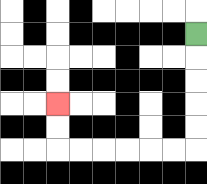{'start': '[8, 1]', 'end': '[2, 4]', 'path_directions': 'D,D,D,D,D,L,L,L,L,L,L,U,U', 'path_coordinates': '[[8, 1], [8, 2], [8, 3], [8, 4], [8, 5], [8, 6], [7, 6], [6, 6], [5, 6], [4, 6], [3, 6], [2, 6], [2, 5], [2, 4]]'}